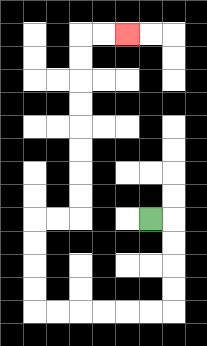{'start': '[6, 9]', 'end': '[5, 1]', 'path_directions': 'R,D,D,D,D,L,L,L,L,L,L,U,U,U,U,R,R,U,U,U,U,U,U,U,U,R,R', 'path_coordinates': '[[6, 9], [7, 9], [7, 10], [7, 11], [7, 12], [7, 13], [6, 13], [5, 13], [4, 13], [3, 13], [2, 13], [1, 13], [1, 12], [1, 11], [1, 10], [1, 9], [2, 9], [3, 9], [3, 8], [3, 7], [3, 6], [3, 5], [3, 4], [3, 3], [3, 2], [3, 1], [4, 1], [5, 1]]'}